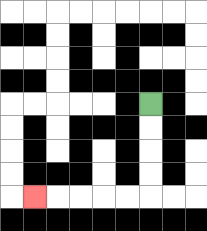{'start': '[6, 4]', 'end': '[1, 8]', 'path_directions': 'D,D,D,D,L,L,L,L,L', 'path_coordinates': '[[6, 4], [6, 5], [6, 6], [6, 7], [6, 8], [5, 8], [4, 8], [3, 8], [2, 8], [1, 8]]'}